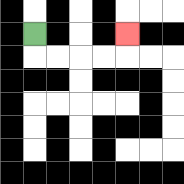{'start': '[1, 1]', 'end': '[5, 1]', 'path_directions': 'D,R,R,R,R,U', 'path_coordinates': '[[1, 1], [1, 2], [2, 2], [3, 2], [4, 2], [5, 2], [5, 1]]'}